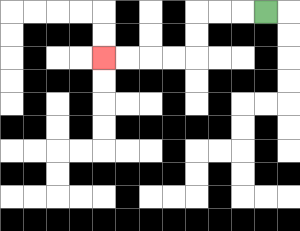{'start': '[11, 0]', 'end': '[4, 2]', 'path_directions': 'L,L,L,D,D,L,L,L,L', 'path_coordinates': '[[11, 0], [10, 0], [9, 0], [8, 0], [8, 1], [8, 2], [7, 2], [6, 2], [5, 2], [4, 2]]'}